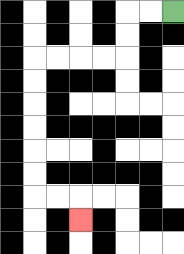{'start': '[7, 0]', 'end': '[3, 9]', 'path_directions': 'L,L,D,D,L,L,L,L,D,D,D,D,D,D,R,R,D', 'path_coordinates': '[[7, 0], [6, 0], [5, 0], [5, 1], [5, 2], [4, 2], [3, 2], [2, 2], [1, 2], [1, 3], [1, 4], [1, 5], [1, 6], [1, 7], [1, 8], [2, 8], [3, 8], [3, 9]]'}